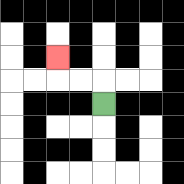{'start': '[4, 4]', 'end': '[2, 2]', 'path_directions': 'U,L,L,U', 'path_coordinates': '[[4, 4], [4, 3], [3, 3], [2, 3], [2, 2]]'}